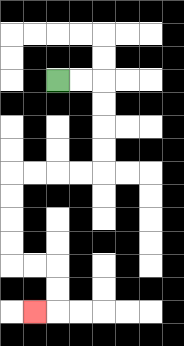{'start': '[2, 3]', 'end': '[1, 13]', 'path_directions': 'R,R,D,D,D,D,L,L,L,L,D,D,D,D,R,R,D,D,L', 'path_coordinates': '[[2, 3], [3, 3], [4, 3], [4, 4], [4, 5], [4, 6], [4, 7], [3, 7], [2, 7], [1, 7], [0, 7], [0, 8], [0, 9], [0, 10], [0, 11], [1, 11], [2, 11], [2, 12], [2, 13], [1, 13]]'}